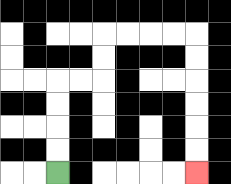{'start': '[2, 7]', 'end': '[8, 7]', 'path_directions': 'U,U,U,U,R,R,U,U,R,R,R,R,D,D,D,D,D,D', 'path_coordinates': '[[2, 7], [2, 6], [2, 5], [2, 4], [2, 3], [3, 3], [4, 3], [4, 2], [4, 1], [5, 1], [6, 1], [7, 1], [8, 1], [8, 2], [8, 3], [8, 4], [8, 5], [8, 6], [8, 7]]'}